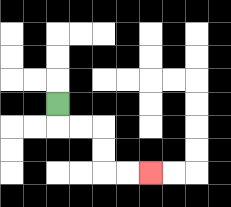{'start': '[2, 4]', 'end': '[6, 7]', 'path_directions': 'D,R,R,D,D,R,R', 'path_coordinates': '[[2, 4], [2, 5], [3, 5], [4, 5], [4, 6], [4, 7], [5, 7], [6, 7]]'}